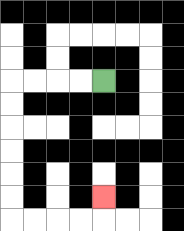{'start': '[4, 3]', 'end': '[4, 8]', 'path_directions': 'L,L,L,L,D,D,D,D,D,D,R,R,R,R,U', 'path_coordinates': '[[4, 3], [3, 3], [2, 3], [1, 3], [0, 3], [0, 4], [0, 5], [0, 6], [0, 7], [0, 8], [0, 9], [1, 9], [2, 9], [3, 9], [4, 9], [4, 8]]'}